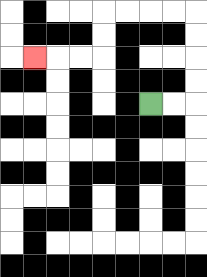{'start': '[6, 4]', 'end': '[1, 2]', 'path_directions': 'R,R,U,U,U,U,L,L,L,L,D,D,L,L,L', 'path_coordinates': '[[6, 4], [7, 4], [8, 4], [8, 3], [8, 2], [8, 1], [8, 0], [7, 0], [6, 0], [5, 0], [4, 0], [4, 1], [4, 2], [3, 2], [2, 2], [1, 2]]'}